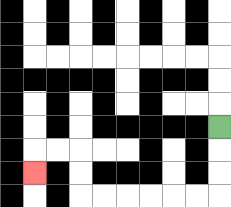{'start': '[9, 5]', 'end': '[1, 7]', 'path_directions': 'D,D,D,L,L,L,L,L,L,U,U,L,L,D', 'path_coordinates': '[[9, 5], [9, 6], [9, 7], [9, 8], [8, 8], [7, 8], [6, 8], [5, 8], [4, 8], [3, 8], [3, 7], [3, 6], [2, 6], [1, 6], [1, 7]]'}